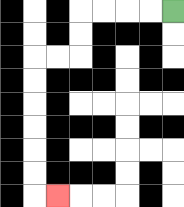{'start': '[7, 0]', 'end': '[2, 8]', 'path_directions': 'L,L,L,L,D,D,L,L,D,D,D,D,D,D,R', 'path_coordinates': '[[7, 0], [6, 0], [5, 0], [4, 0], [3, 0], [3, 1], [3, 2], [2, 2], [1, 2], [1, 3], [1, 4], [1, 5], [1, 6], [1, 7], [1, 8], [2, 8]]'}